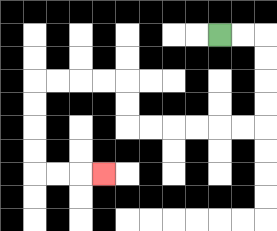{'start': '[9, 1]', 'end': '[4, 7]', 'path_directions': 'R,R,D,D,D,D,L,L,L,L,L,L,U,U,L,L,L,L,D,D,D,D,R,R,R', 'path_coordinates': '[[9, 1], [10, 1], [11, 1], [11, 2], [11, 3], [11, 4], [11, 5], [10, 5], [9, 5], [8, 5], [7, 5], [6, 5], [5, 5], [5, 4], [5, 3], [4, 3], [3, 3], [2, 3], [1, 3], [1, 4], [1, 5], [1, 6], [1, 7], [2, 7], [3, 7], [4, 7]]'}